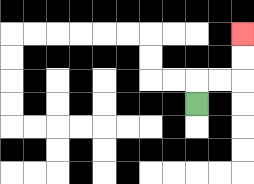{'start': '[8, 4]', 'end': '[10, 1]', 'path_directions': 'U,R,R,U,U', 'path_coordinates': '[[8, 4], [8, 3], [9, 3], [10, 3], [10, 2], [10, 1]]'}